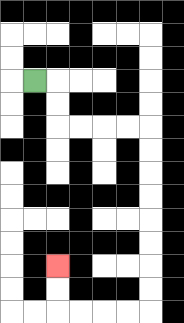{'start': '[1, 3]', 'end': '[2, 11]', 'path_directions': 'R,D,D,R,R,R,R,D,D,D,D,D,D,D,D,L,L,L,L,U,U', 'path_coordinates': '[[1, 3], [2, 3], [2, 4], [2, 5], [3, 5], [4, 5], [5, 5], [6, 5], [6, 6], [6, 7], [6, 8], [6, 9], [6, 10], [6, 11], [6, 12], [6, 13], [5, 13], [4, 13], [3, 13], [2, 13], [2, 12], [2, 11]]'}